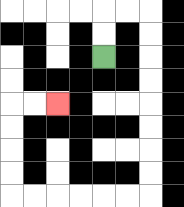{'start': '[4, 2]', 'end': '[2, 4]', 'path_directions': 'U,U,R,R,D,D,D,D,D,D,D,D,L,L,L,L,L,L,U,U,U,U,R,R', 'path_coordinates': '[[4, 2], [4, 1], [4, 0], [5, 0], [6, 0], [6, 1], [6, 2], [6, 3], [6, 4], [6, 5], [6, 6], [6, 7], [6, 8], [5, 8], [4, 8], [3, 8], [2, 8], [1, 8], [0, 8], [0, 7], [0, 6], [0, 5], [0, 4], [1, 4], [2, 4]]'}